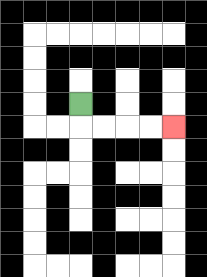{'start': '[3, 4]', 'end': '[7, 5]', 'path_directions': 'D,R,R,R,R', 'path_coordinates': '[[3, 4], [3, 5], [4, 5], [5, 5], [6, 5], [7, 5]]'}